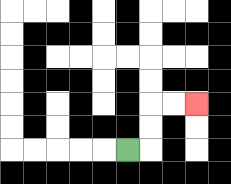{'start': '[5, 6]', 'end': '[8, 4]', 'path_directions': 'R,U,U,R,R', 'path_coordinates': '[[5, 6], [6, 6], [6, 5], [6, 4], [7, 4], [8, 4]]'}